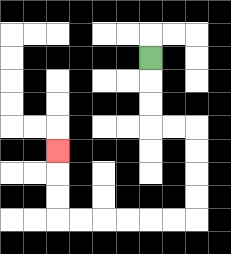{'start': '[6, 2]', 'end': '[2, 6]', 'path_directions': 'D,D,D,R,R,D,D,D,D,L,L,L,L,L,L,U,U,U', 'path_coordinates': '[[6, 2], [6, 3], [6, 4], [6, 5], [7, 5], [8, 5], [8, 6], [8, 7], [8, 8], [8, 9], [7, 9], [6, 9], [5, 9], [4, 9], [3, 9], [2, 9], [2, 8], [2, 7], [2, 6]]'}